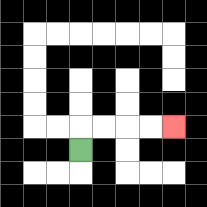{'start': '[3, 6]', 'end': '[7, 5]', 'path_directions': 'U,R,R,R,R', 'path_coordinates': '[[3, 6], [3, 5], [4, 5], [5, 5], [6, 5], [7, 5]]'}